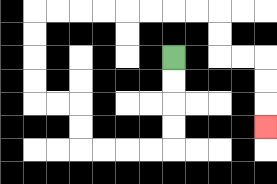{'start': '[7, 2]', 'end': '[11, 5]', 'path_directions': 'D,D,D,D,L,L,L,L,U,U,L,L,U,U,U,U,R,R,R,R,R,R,R,R,D,D,R,R,D,D,D', 'path_coordinates': '[[7, 2], [7, 3], [7, 4], [7, 5], [7, 6], [6, 6], [5, 6], [4, 6], [3, 6], [3, 5], [3, 4], [2, 4], [1, 4], [1, 3], [1, 2], [1, 1], [1, 0], [2, 0], [3, 0], [4, 0], [5, 0], [6, 0], [7, 0], [8, 0], [9, 0], [9, 1], [9, 2], [10, 2], [11, 2], [11, 3], [11, 4], [11, 5]]'}